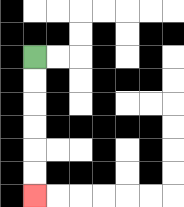{'start': '[1, 2]', 'end': '[1, 8]', 'path_directions': 'D,D,D,D,D,D', 'path_coordinates': '[[1, 2], [1, 3], [1, 4], [1, 5], [1, 6], [1, 7], [1, 8]]'}